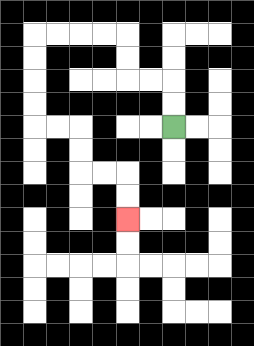{'start': '[7, 5]', 'end': '[5, 9]', 'path_directions': 'U,U,L,L,U,U,L,L,L,L,D,D,D,D,R,R,D,D,R,R,D,D', 'path_coordinates': '[[7, 5], [7, 4], [7, 3], [6, 3], [5, 3], [5, 2], [5, 1], [4, 1], [3, 1], [2, 1], [1, 1], [1, 2], [1, 3], [1, 4], [1, 5], [2, 5], [3, 5], [3, 6], [3, 7], [4, 7], [5, 7], [5, 8], [5, 9]]'}